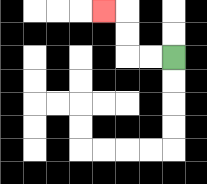{'start': '[7, 2]', 'end': '[4, 0]', 'path_directions': 'L,L,U,U,L', 'path_coordinates': '[[7, 2], [6, 2], [5, 2], [5, 1], [5, 0], [4, 0]]'}